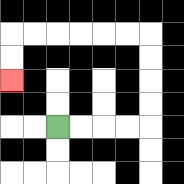{'start': '[2, 5]', 'end': '[0, 3]', 'path_directions': 'R,R,R,R,U,U,U,U,L,L,L,L,L,L,D,D', 'path_coordinates': '[[2, 5], [3, 5], [4, 5], [5, 5], [6, 5], [6, 4], [6, 3], [6, 2], [6, 1], [5, 1], [4, 1], [3, 1], [2, 1], [1, 1], [0, 1], [0, 2], [0, 3]]'}